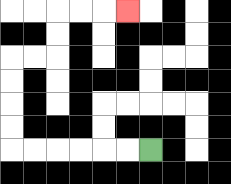{'start': '[6, 6]', 'end': '[5, 0]', 'path_directions': 'L,L,L,L,L,L,U,U,U,U,R,R,U,U,R,R,R', 'path_coordinates': '[[6, 6], [5, 6], [4, 6], [3, 6], [2, 6], [1, 6], [0, 6], [0, 5], [0, 4], [0, 3], [0, 2], [1, 2], [2, 2], [2, 1], [2, 0], [3, 0], [4, 0], [5, 0]]'}